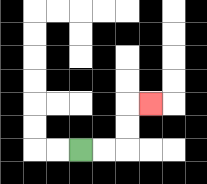{'start': '[3, 6]', 'end': '[6, 4]', 'path_directions': 'R,R,U,U,R', 'path_coordinates': '[[3, 6], [4, 6], [5, 6], [5, 5], [5, 4], [6, 4]]'}